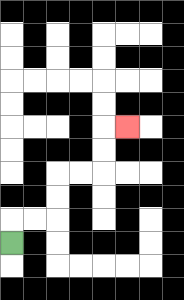{'start': '[0, 10]', 'end': '[5, 5]', 'path_directions': 'U,R,R,U,U,R,R,U,U,R', 'path_coordinates': '[[0, 10], [0, 9], [1, 9], [2, 9], [2, 8], [2, 7], [3, 7], [4, 7], [4, 6], [4, 5], [5, 5]]'}